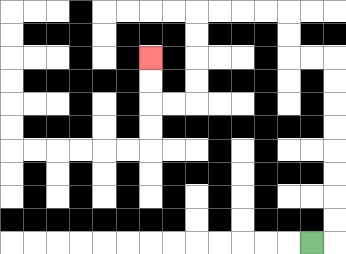{'start': '[13, 10]', 'end': '[6, 2]', 'path_directions': 'R,U,U,U,U,U,U,U,U,L,L,U,U,L,L,L,L,D,D,D,D,L,L,U,U', 'path_coordinates': '[[13, 10], [14, 10], [14, 9], [14, 8], [14, 7], [14, 6], [14, 5], [14, 4], [14, 3], [14, 2], [13, 2], [12, 2], [12, 1], [12, 0], [11, 0], [10, 0], [9, 0], [8, 0], [8, 1], [8, 2], [8, 3], [8, 4], [7, 4], [6, 4], [6, 3], [6, 2]]'}